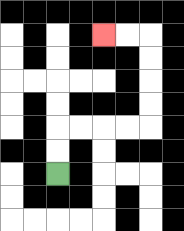{'start': '[2, 7]', 'end': '[4, 1]', 'path_directions': 'U,U,R,R,R,R,U,U,U,U,L,L', 'path_coordinates': '[[2, 7], [2, 6], [2, 5], [3, 5], [4, 5], [5, 5], [6, 5], [6, 4], [6, 3], [6, 2], [6, 1], [5, 1], [4, 1]]'}